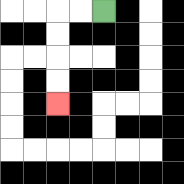{'start': '[4, 0]', 'end': '[2, 4]', 'path_directions': 'L,L,D,D,D,D', 'path_coordinates': '[[4, 0], [3, 0], [2, 0], [2, 1], [2, 2], [2, 3], [2, 4]]'}